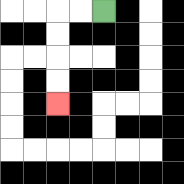{'start': '[4, 0]', 'end': '[2, 4]', 'path_directions': 'L,L,D,D,D,D', 'path_coordinates': '[[4, 0], [3, 0], [2, 0], [2, 1], [2, 2], [2, 3], [2, 4]]'}